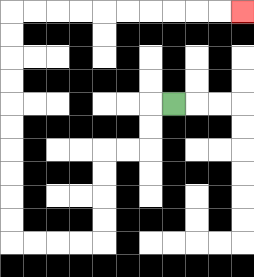{'start': '[7, 4]', 'end': '[10, 0]', 'path_directions': 'L,D,D,L,L,D,D,D,D,L,L,L,L,U,U,U,U,U,U,U,U,U,U,R,R,R,R,R,R,R,R,R,R', 'path_coordinates': '[[7, 4], [6, 4], [6, 5], [6, 6], [5, 6], [4, 6], [4, 7], [4, 8], [4, 9], [4, 10], [3, 10], [2, 10], [1, 10], [0, 10], [0, 9], [0, 8], [0, 7], [0, 6], [0, 5], [0, 4], [0, 3], [0, 2], [0, 1], [0, 0], [1, 0], [2, 0], [3, 0], [4, 0], [5, 0], [6, 0], [7, 0], [8, 0], [9, 0], [10, 0]]'}